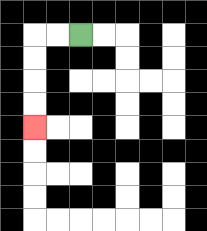{'start': '[3, 1]', 'end': '[1, 5]', 'path_directions': 'L,L,D,D,D,D', 'path_coordinates': '[[3, 1], [2, 1], [1, 1], [1, 2], [1, 3], [1, 4], [1, 5]]'}